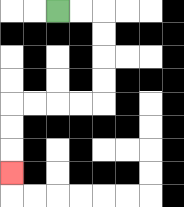{'start': '[2, 0]', 'end': '[0, 7]', 'path_directions': 'R,R,D,D,D,D,L,L,L,L,D,D,D', 'path_coordinates': '[[2, 0], [3, 0], [4, 0], [4, 1], [4, 2], [4, 3], [4, 4], [3, 4], [2, 4], [1, 4], [0, 4], [0, 5], [0, 6], [0, 7]]'}